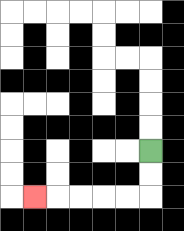{'start': '[6, 6]', 'end': '[1, 8]', 'path_directions': 'D,D,L,L,L,L,L', 'path_coordinates': '[[6, 6], [6, 7], [6, 8], [5, 8], [4, 8], [3, 8], [2, 8], [1, 8]]'}